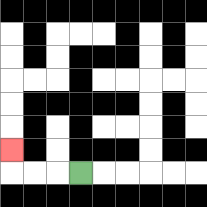{'start': '[3, 7]', 'end': '[0, 6]', 'path_directions': 'L,L,L,U', 'path_coordinates': '[[3, 7], [2, 7], [1, 7], [0, 7], [0, 6]]'}